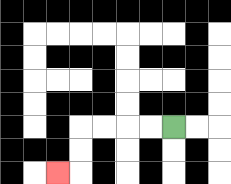{'start': '[7, 5]', 'end': '[2, 7]', 'path_directions': 'L,L,L,L,D,D,L', 'path_coordinates': '[[7, 5], [6, 5], [5, 5], [4, 5], [3, 5], [3, 6], [3, 7], [2, 7]]'}